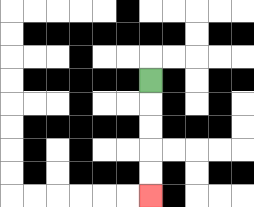{'start': '[6, 3]', 'end': '[6, 8]', 'path_directions': 'D,D,D,D,D', 'path_coordinates': '[[6, 3], [6, 4], [6, 5], [6, 6], [6, 7], [6, 8]]'}